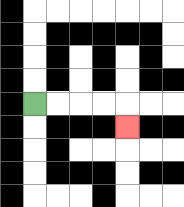{'start': '[1, 4]', 'end': '[5, 5]', 'path_directions': 'R,R,R,R,D', 'path_coordinates': '[[1, 4], [2, 4], [3, 4], [4, 4], [5, 4], [5, 5]]'}